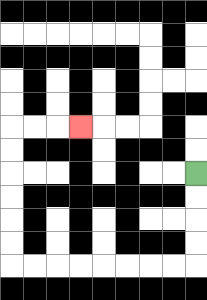{'start': '[8, 7]', 'end': '[3, 5]', 'path_directions': 'D,D,D,D,L,L,L,L,L,L,L,L,U,U,U,U,U,U,R,R,R', 'path_coordinates': '[[8, 7], [8, 8], [8, 9], [8, 10], [8, 11], [7, 11], [6, 11], [5, 11], [4, 11], [3, 11], [2, 11], [1, 11], [0, 11], [0, 10], [0, 9], [0, 8], [0, 7], [0, 6], [0, 5], [1, 5], [2, 5], [3, 5]]'}